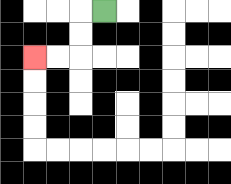{'start': '[4, 0]', 'end': '[1, 2]', 'path_directions': 'L,D,D,L,L', 'path_coordinates': '[[4, 0], [3, 0], [3, 1], [3, 2], [2, 2], [1, 2]]'}